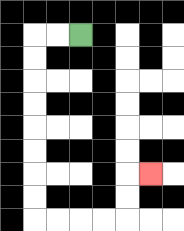{'start': '[3, 1]', 'end': '[6, 7]', 'path_directions': 'L,L,D,D,D,D,D,D,D,D,R,R,R,R,U,U,R', 'path_coordinates': '[[3, 1], [2, 1], [1, 1], [1, 2], [1, 3], [1, 4], [1, 5], [1, 6], [1, 7], [1, 8], [1, 9], [2, 9], [3, 9], [4, 9], [5, 9], [5, 8], [5, 7], [6, 7]]'}